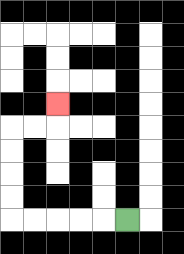{'start': '[5, 9]', 'end': '[2, 4]', 'path_directions': 'L,L,L,L,L,U,U,U,U,R,R,U', 'path_coordinates': '[[5, 9], [4, 9], [3, 9], [2, 9], [1, 9], [0, 9], [0, 8], [0, 7], [0, 6], [0, 5], [1, 5], [2, 5], [2, 4]]'}